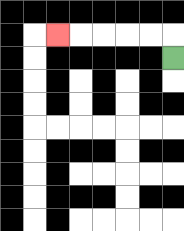{'start': '[7, 2]', 'end': '[2, 1]', 'path_directions': 'U,L,L,L,L,L', 'path_coordinates': '[[7, 2], [7, 1], [6, 1], [5, 1], [4, 1], [3, 1], [2, 1]]'}